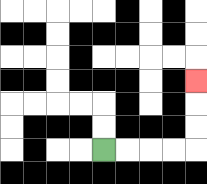{'start': '[4, 6]', 'end': '[8, 3]', 'path_directions': 'R,R,R,R,U,U,U', 'path_coordinates': '[[4, 6], [5, 6], [6, 6], [7, 6], [8, 6], [8, 5], [8, 4], [8, 3]]'}